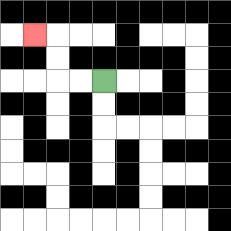{'start': '[4, 3]', 'end': '[1, 1]', 'path_directions': 'L,L,U,U,L', 'path_coordinates': '[[4, 3], [3, 3], [2, 3], [2, 2], [2, 1], [1, 1]]'}